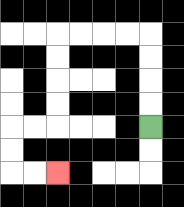{'start': '[6, 5]', 'end': '[2, 7]', 'path_directions': 'U,U,U,U,L,L,L,L,D,D,D,D,L,L,D,D,R,R', 'path_coordinates': '[[6, 5], [6, 4], [6, 3], [6, 2], [6, 1], [5, 1], [4, 1], [3, 1], [2, 1], [2, 2], [2, 3], [2, 4], [2, 5], [1, 5], [0, 5], [0, 6], [0, 7], [1, 7], [2, 7]]'}